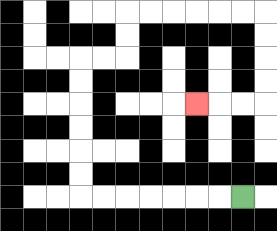{'start': '[10, 8]', 'end': '[8, 4]', 'path_directions': 'L,L,L,L,L,L,L,U,U,U,U,U,U,R,R,U,U,R,R,R,R,R,R,D,D,D,D,L,L,L', 'path_coordinates': '[[10, 8], [9, 8], [8, 8], [7, 8], [6, 8], [5, 8], [4, 8], [3, 8], [3, 7], [3, 6], [3, 5], [3, 4], [3, 3], [3, 2], [4, 2], [5, 2], [5, 1], [5, 0], [6, 0], [7, 0], [8, 0], [9, 0], [10, 0], [11, 0], [11, 1], [11, 2], [11, 3], [11, 4], [10, 4], [9, 4], [8, 4]]'}